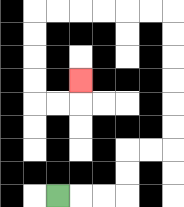{'start': '[2, 8]', 'end': '[3, 3]', 'path_directions': 'R,R,R,U,U,R,R,U,U,U,U,U,U,L,L,L,L,L,L,D,D,D,D,R,R,U', 'path_coordinates': '[[2, 8], [3, 8], [4, 8], [5, 8], [5, 7], [5, 6], [6, 6], [7, 6], [7, 5], [7, 4], [7, 3], [7, 2], [7, 1], [7, 0], [6, 0], [5, 0], [4, 0], [3, 0], [2, 0], [1, 0], [1, 1], [1, 2], [1, 3], [1, 4], [2, 4], [3, 4], [3, 3]]'}